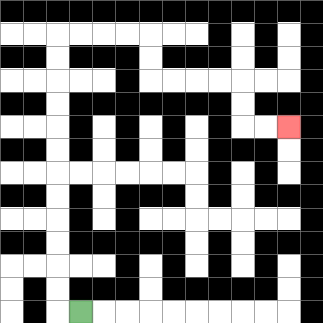{'start': '[3, 13]', 'end': '[12, 5]', 'path_directions': 'L,U,U,U,U,U,U,U,U,U,U,U,U,R,R,R,R,D,D,R,R,R,R,D,D,R,R', 'path_coordinates': '[[3, 13], [2, 13], [2, 12], [2, 11], [2, 10], [2, 9], [2, 8], [2, 7], [2, 6], [2, 5], [2, 4], [2, 3], [2, 2], [2, 1], [3, 1], [4, 1], [5, 1], [6, 1], [6, 2], [6, 3], [7, 3], [8, 3], [9, 3], [10, 3], [10, 4], [10, 5], [11, 5], [12, 5]]'}